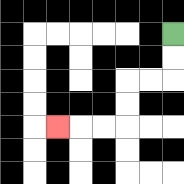{'start': '[7, 1]', 'end': '[2, 5]', 'path_directions': 'D,D,L,L,D,D,L,L,L', 'path_coordinates': '[[7, 1], [7, 2], [7, 3], [6, 3], [5, 3], [5, 4], [5, 5], [4, 5], [3, 5], [2, 5]]'}